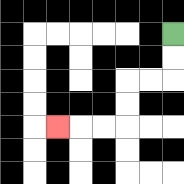{'start': '[7, 1]', 'end': '[2, 5]', 'path_directions': 'D,D,L,L,D,D,L,L,L', 'path_coordinates': '[[7, 1], [7, 2], [7, 3], [6, 3], [5, 3], [5, 4], [5, 5], [4, 5], [3, 5], [2, 5]]'}